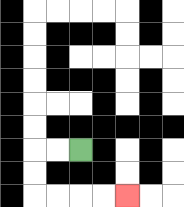{'start': '[3, 6]', 'end': '[5, 8]', 'path_directions': 'L,L,D,D,R,R,R,R', 'path_coordinates': '[[3, 6], [2, 6], [1, 6], [1, 7], [1, 8], [2, 8], [3, 8], [4, 8], [5, 8]]'}